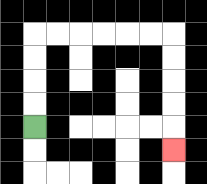{'start': '[1, 5]', 'end': '[7, 6]', 'path_directions': 'U,U,U,U,R,R,R,R,R,R,D,D,D,D,D', 'path_coordinates': '[[1, 5], [1, 4], [1, 3], [1, 2], [1, 1], [2, 1], [3, 1], [4, 1], [5, 1], [6, 1], [7, 1], [7, 2], [7, 3], [7, 4], [7, 5], [7, 6]]'}